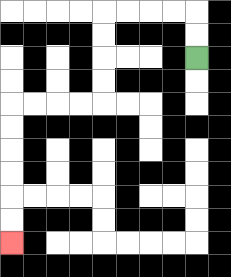{'start': '[8, 2]', 'end': '[0, 10]', 'path_directions': 'U,U,L,L,L,L,D,D,D,D,L,L,L,L,D,D,D,D,D,D', 'path_coordinates': '[[8, 2], [8, 1], [8, 0], [7, 0], [6, 0], [5, 0], [4, 0], [4, 1], [4, 2], [4, 3], [4, 4], [3, 4], [2, 4], [1, 4], [0, 4], [0, 5], [0, 6], [0, 7], [0, 8], [0, 9], [0, 10]]'}